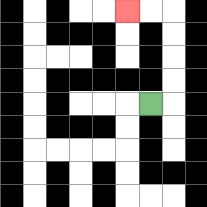{'start': '[6, 4]', 'end': '[5, 0]', 'path_directions': 'R,U,U,U,U,L,L', 'path_coordinates': '[[6, 4], [7, 4], [7, 3], [7, 2], [7, 1], [7, 0], [6, 0], [5, 0]]'}